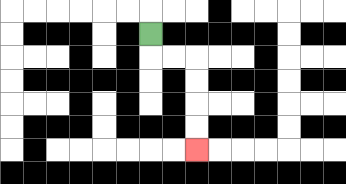{'start': '[6, 1]', 'end': '[8, 6]', 'path_directions': 'D,R,R,D,D,D,D', 'path_coordinates': '[[6, 1], [6, 2], [7, 2], [8, 2], [8, 3], [8, 4], [8, 5], [8, 6]]'}